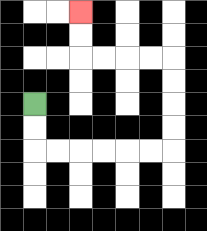{'start': '[1, 4]', 'end': '[3, 0]', 'path_directions': 'D,D,R,R,R,R,R,R,U,U,U,U,L,L,L,L,U,U', 'path_coordinates': '[[1, 4], [1, 5], [1, 6], [2, 6], [3, 6], [4, 6], [5, 6], [6, 6], [7, 6], [7, 5], [7, 4], [7, 3], [7, 2], [6, 2], [5, 2], [4, 2], [3, 2], [3, 1], [3, 0]]'}